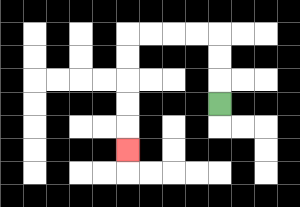{'start': '[9, 4]', 'end': '[5, 6]', 'path_directions': 'U,U,U,L,L,L,L,D,D,D,D,D', 'path_coordinates': '[[9, 4], [9, 3], [9, 2], [9, 1], [8, 1], [7, 1], [6, 1], [5, 1], [5, 2], [5, 3], [5, 4], [5, 5], [5, 6]]'}